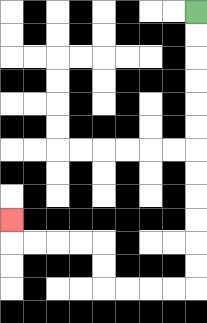{'start': '[8, 0]', 'end': '[0, 9]', 'path_directions': 'D,D,D,D,D,D,D,D,D,D,D,D,L,L,L,L,U,U,L,L,L,L,U', 'path_coordinates': '[[8, 0], [8, 1], [8, 2], [8, 3], [8, 4], [8, 5], [8, 6], [8, 7], [8, 8], [8, 9], [8, 10], [8, 11], [8, 12], [7, 12], [6, 12], [5, 12], [4, 12], [4, 11], [4, 10], [3, 10], [2, 10], [1, 10], [0, 10], [0, 9]]'}